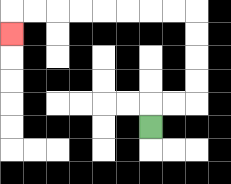{'start': '[6, 5]', 'end': '[0, 1]', 'path_directions': 'U,R,R,U,U,U,U,L,L,L,L,L,L,L,L,D', 'path_coordinates': '[[6, 5], [6, 4], [7, 4], [8, 4], [8, 3], [8, 2], [8, 1], [8, 0], [7, 0], [6, 0], [5, 0], [4, 0], [3, 0], [2, 0], [1, 0], [0, 0], [0, 1]]'}